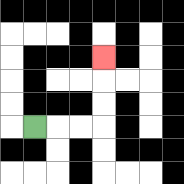{'start': '[1, 5]', 'end': '[4, 2]', 'path_directions': 'R,R,R,U,U,U', 'path_coordinates': '[[1, 5], [2, 5], [3, 5], [4, 5], [4, 4], [4, 3], [4, 2]]'}